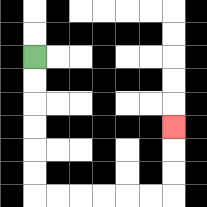{'start': '[1, 2]', 'end': '[7, 5]', 'path_directions': 'D,D,D,D,D,D,R,R,R,R,R,R,U,U,U', 'path_coordinates': '[[1, 2], [1, 3], [1, 4], [1, 5], [1, 6], [1, 7], [1, 8], [2, 8], [3, 8], [4, 8], [5, 8], [6, 8], [7, 8], [7, 7], [7, 6], [7, 5]]'}